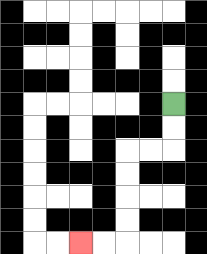{'start': '[7, 4]', 'end': '[3, 10]', 'path_directions': 'D,D,L,L,D,D,D,D,L,L', 'path_coordinates': '[[7, 4], [7, 5], [7, 6], [6, 6], [5, 6], [5, 7], [5, 8], [5, 9], [5, 10], [4, 10], [3, 10]]'}